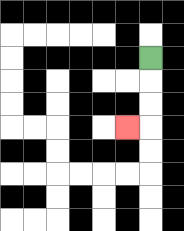{'start': '[6, 2]', 'end': '[5, 5]', 'path_directions': 'D,D,D,L', 'path_coordinates': '[[6, 2], [6, 3], [6, 4], [6, 5], [5, 5]]'}